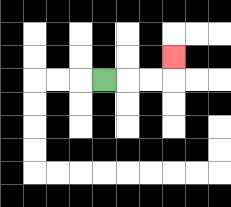{'start': '[4, 3]', 'end': '[7, 2]', 'path_directions': 'R,R,R,U', 'path_coordinates': '[[4, 3], [5, 3], [6, 3], [7, 3], [7, 2]]'}